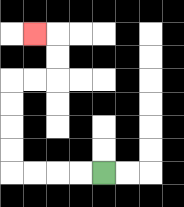{'start': '[4, 7]', 'end': '[1, 1]', 'path_directions': 'L,L,L,L,U,U,U,U,R,R,U,U,L', 'path_coordinates': '[[4, 7], [3, 7], [2, 7], [1, 7], [0, 7], [0, 6], [0, 5], [0, 4], [0, 3], [1, 3], [2, 3], [2, 2], [2, 1], [1, 1]]'}